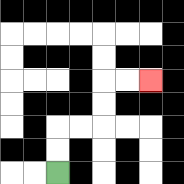{'start': '[2, 7]', 'end': '[6, 3]', 'path_directions': 'U,U,R,R,U,U,R,R', 'path_coordinates': '[[2, 7], [2, 6], [2, 5], [3, 5], [4, 5], [4, 4], [4, 3], [5, 3], [6, 3]]'}